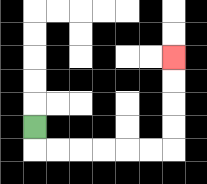{'start': '[1, 5]', 'end': '[7, 2]', 'path_directions': 'D,R,R,R,R,R,R,U,U,U,U', 'path_coordinates': '[[1, 5], [1, 6], [2, 6], [3, 6], [4, 6], [5, 6], [6, 6], [7, 6], [7, 5], [7, 4], [7, 3], [7, 2]]'}